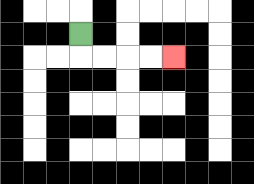{'start': '[3, 1]', 'end': '[7, 2]', 'path_directions': 'D,R,R,R,R', 'path_coordinates': '[[3, 1], [3, 2], [4, 2], [5, 2], [6, 2], [7, 2]]'}